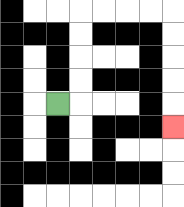{'start': '[2, 4]', 'end': '[7, 5]', 'path_directions': 'R,U,U,U,U,R,R,R,R,D,D,D,D,D', 'path_coordinates': '[[2, 4], [3, 4], [3, 3], [3, 2], [3, 1], [3, 0], [4, 0], [5, 0], [6, 0], [7, 0], [7, 1], [7, 2], [7, 3], [7, 4], [7, 5]]'}